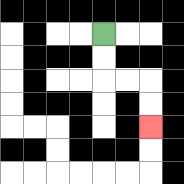{'start': '[4, 1]', 'end': '[6, 5]', 'path_directions': 'D,D,R,R,D,D', 'path_coordinates': '[[4, 1], [4, 2], [4, 3], [5, 3], [6, 3], [6, 4], [6, 5]]'}